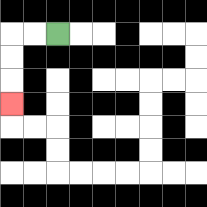{'start': '[2, 1]', 'end': '[0, 4]', 'path_directions': 'L,L,D,D,D', 'path_coordinates': '[[2, 1], [1, 1], [0, 1], [0, 2], [0, 3], [0, 4]]'}